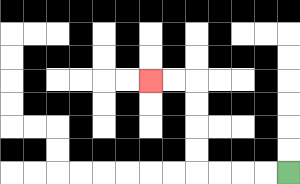{'start': '[12, 7]', 'end': '[6, 3]', 'path_directions': 'L,L,L,L,U,U,U,U,L,L', 'path_coordinates': '[[12, 7], [11, 7], [10, 7], [9, 7], [8, 7], [8, 6], [8, 5], [8, 4], [8, 3], [7, 3], [6, 3]]'}